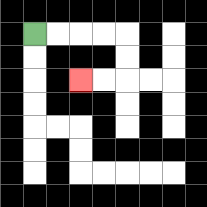{'start': '[1, 1]', 'end': '[3, 3]', 'path_directions': 'R,R,R,R,D,D,L,L', 'path_coordinates': '[[1, 1], [2, 1], [3, 1], [4, 1], [5, 1], [5, 2], [5, 3], [4, 3], [3, 3]]'}